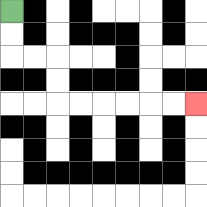{'start': '[0, 0]', 'end': '[8, 4]', 'path_directions': 'D,D,R,R,D,D,R,R,R,R,R,R', 'path_coordinates': '[[0, 0], [0, 1], [0, 2], [1, 2], [2, 2], [2, 3], [2, 4], [3, 4], [4, 4], [5, 4], [6, 4], [7, 4], [8, 4]]'}